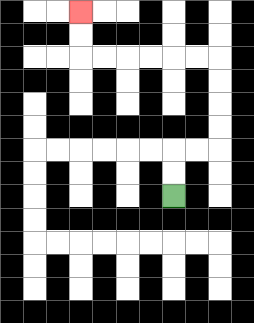{'start': '[7, 8]', 'end': '[3, 0]', 'path_directions': 'U,U,R,R,U,U,U,U,L,L,L,L,L,L,U,U', 'path_coordinates': '[[7, 8], [7, 7], [7, 6], [8, 6], [9, 6], [9, 5], [9, 4], [9, 3], [9, 2], [8, 2], [7, 2], [6, 2], [5, 2], [4, 2], [3, 2], [3, 1], [3, 0]]'}